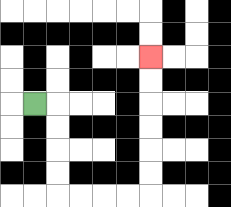{'start': '[1, 4]', 'end': '[6, 2]', 'path_directions': 'R,D,D,D,D,R,R,R,R,U,U,U,U,U,U', 'path_coordinates': '[[1, 4], [2, 4], [2, 5], [2, 6], [2, 7], [2, 8], [3, 8], [4, 8], [5, 8], [6, 8], [6, 7], [6, 6], [6, 5], [6, 4], [6, 3], [6, 2]]'}